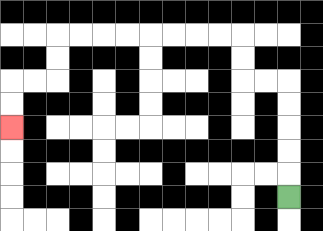{'start': '[12, 8]', 'end': '[0, 5]', 'path_directions': 'U,U,U,U,U,L,L,U,U,L,L,L,L,L,L,L,L,D,D,L,L,D,D', 'path_coordinates': '[[12, 8], [12, 7], [12, 6], [12, 5], [12, 4], [12, 3], [11, 3], [10, 3], [10, 2], [10, 1], [9, 1], [8, 1], [7, 1], [6, 1], [5, 1], [4, 1], [3, 1], [2, 1], [2, 2], [2, 3], [1, 3], [0, 3], [0, 4], [0, 5]]'}